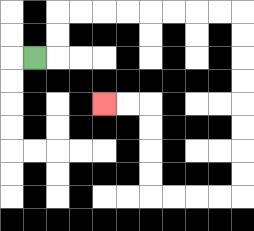{'start': '[1, 2]', 'end': '[4, 4]', 'path_directions': 'R,U,U,R,R,R,R,R,R,R,R,D,D,D,D,D,D,D,D,L,L,L,L,U,U,U,U,L,L', 'path_coordinates': '[[1, 2], [2, 2], [2, 1], [2, 0], [3, 0], [4, 0], [5, 0], [6, 0], [7, 0], [8, 0], [9, 0], [10, 0], [10, 1], [10, 2], [10, 3], [10, 4], [10, 5], [10, 6], [10, 7], [10, 8], [9, 8], [8, 8], [7, 8], [6, 8], [6, 7], [6, 6], [6, 5], [6, 4], [5, 4], [4, 4]]'}